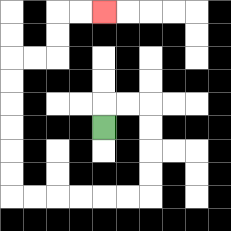{'start': '[4, 5]', 'end': '[4, 0]', 'path_directions': 'U,R,R,D,D,D,D,L,L,L,L,L,L,U,U,U,U,U,U,R,R,U,U,R,R', 'path_coordinates': '[[4, 5], [4, 4], [5, 4], [6, 4], [6, 5], [6, 6], [6, 7], [6, 8], [5, 8], [4, 8], [3, 8], [2, 8], [1, 8], [0, 8], [0, 7], [0, 6], [0, 5], [0, 4], [0, 3], [0, 2], [1, 2], [2, 2], [2, 1], [2, 0], [3, 0], [4, 0]]'}